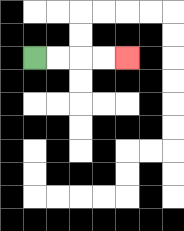{'start': '[1, 2]', 'end': '[5, 2]', 'path_directions': 'R,R,R,R', 'path_coordinates': '[[1, 2], [2, 2], [3, 2], [4, 2], [5, 2]]'}